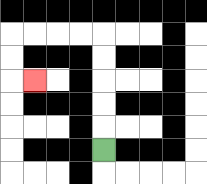{'start': '[4, 6]', 'end': '[1, 3]', 'path_directions': 'U,U,U,U,U,L,L,L,L,D,D,R', 'path_coordinates': '[[4, 6], [4, 5], [4, 4], [4, 3], [4, 2], [4, 1], [3, 1], [2, 1], [1, 1], [0, 1], [0, 2], [0, 3], [1, 3]]'}